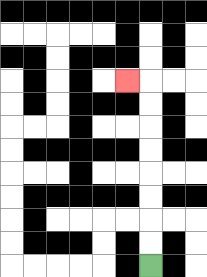{'start': '[6, 11]', 'end': '[5, 3]', 'path_directions': 'U,U,U,U,U,U,U,U,L', 'path_coordinates': '[[6, 11], [6, 10], [6, 9], [6, 8], [6, 7], [6, 6], [6, 5], [6, 4], [6, 3], [5, 3]]'}